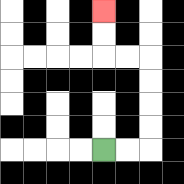{'start': '[4, 6]', 'end': '[4, 0]', 'path_directions': 'R,R,U,U,U,U,L,L,U,U', 'path_coordinates': '[[4, 6], [5, 6], [6, 6], [6, 5], [6, 4], [6, 3], [6, 2], [5, 2], [4, 2], [4, 1], [4, 0]]'}